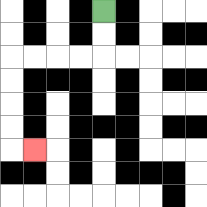{'start': '[4, 0]', 'end': '[1, 6]', 'path_directions': 'D,D,L,L,L,L,D,D,D,D,R', 'path_coordinates': '[[4, 0], [4, 1], [4, 2], [3, 2], [2, 2], [1, 2], [0, 2], [0, 3], [0, 4], [0, 5], [0, 6], [1, 6]]'}